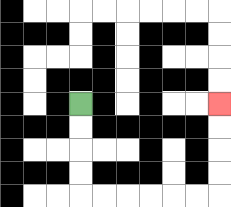{'start': '[3, 4]', 'end': '[9, 4]', 'path_directions': 'D,D,D,D,R,R,R,R,R,R,U,U,U,U', 'path_coordinates': '[[3, 4], [3, 5], [3, 6], [3, 7], [3, 8], [4, 8], [5, 8], [6, 8], [7, 8], [8, 8], [9, 8], [9, 7], [9, 6], [9, 5], [9, 4]]'}